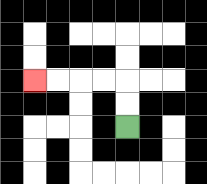{'start': '[5, 5]', 'end': '[1, 3]', 'path_directions': 'U,U,L,L,L,L', 'path_coordinates': '[[5, 5], [5, 4], [5, 3], [4, 3], [3, 3], [2, 3], [1, 3]]'}